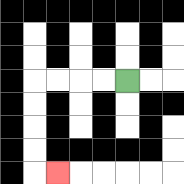{'start': '[5, 3]', 'end': '[2, 7]', 'path_directions': 'L,L,L,L,D,D,D,D,R', 'path_coordinates': '[[5, 3], [4, 3], [3, 3], [2, 3], [1, 3], [1, 4], [1, 5], [1, 6], [1, 7], [2, 7]]'}